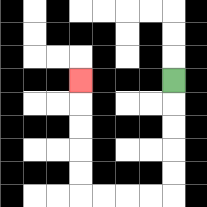{'start': '[7, 3]', 'end': '[3, 3]', 'path_directions': 'D,D,D,D,D,L,L,L,L,U,U,U,U,U', 'path_coordinates': '[[7, 3], [7, 4], [7, 5], [7, 6], [7, 7], [7, 8], [6, 8], [5, 8], [4, 8], [3, 8], [3, 7], [3, 6], [3, 5], [3, 4], [3, 3]]'}